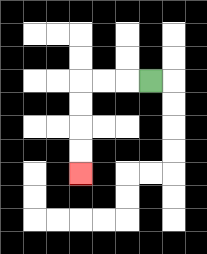{'start': '[6, 3]', 'end': '[3, 7]', 'path_directions': 'L,L,L,D,D,D,D', 'path_coordinates': '[[6, 3], [5, 3], [4, 3], [3, 3], [3, 4], [3, 5], [3, 6], [3, 7]]'}